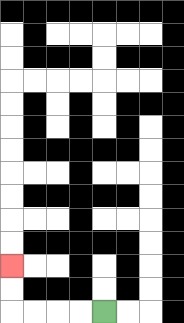{'start': '[4, 13]', 'end': '[0, 11]', 'path_directions': 'L,L,L,L,U,U', 'path_coordinates': '[[4, 13], [3, 13], [2, 13], [1, 13], [0, 13], [0, 12], [0, 11]]'}